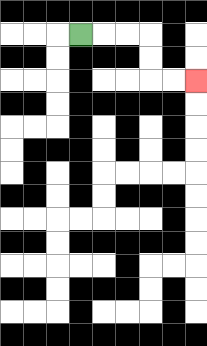{'start': '[3, 1]', 'end': '[8, 3]', 'path_directions': 'R,R,R,D,D,R,R', 'path_coordinates': '[[3, 1], [4, 1], [5, 1], [6, 1], [6, 2], [6, 3], [7, 3], [8, 3]]'}